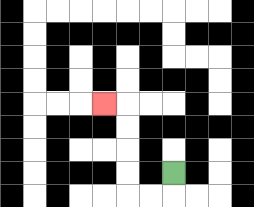{'start': '[7, 7]', 'end': '[4, 4]', 'path_directions': 'D,L,L,U,U,U,U,L', 'path_coordinates': '[[7, 7], [7, 8], [6, 8], [5, 8], [5, 7], [5, 6], [5, 5], [5, 4], [4, 4]]'}